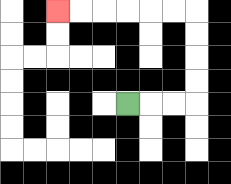{'start': '[5, 4]', 'end': '[2, 0]', 'path_directions': 'R,R,R,U,U,U,U,L,L,L,L,L,L', 'path_coordinates': '[[5, 4], [6, 4], [7, 4], [8, 4], [8, 3], [8, 2], [8, 1], [8, 0], [7, 0], [6, 0], [5, 0], [4, 0], [3, 0], [2, 0]]'}